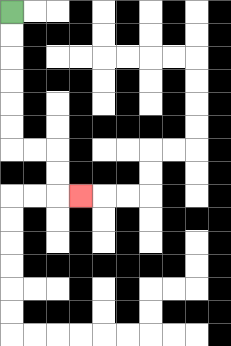{'start': '[0, 0]', 'end': '[3, 8]', 'path_directions': 'D,D,D,D,D,D,R,R,D,D,R', 'path_coordinates': '[[0, 0], [0, 1], [0, 2], [0, 3], [0, 4], [0, 5], [0, 6], [1, 6], [2, 6], [2, 7], [2, 8], [3, 8]]'}